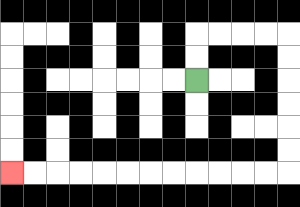{'start': '[8, 3]', 'end': '[0, 7]', 'path_directions': 'U,U,R,R,R,R,D,D,D,D,D,D,L,L,L,L,L,L,L,L,L,L,L,L', 'path_coordinates': '[[8, 3], [8, 2], [8, 1], [9, 1], [10, 1], [11, 1], [12, 1], [12, 2], [12, 3], [12, 4], [12, 5], [12, 6], [12, 7], [11, 7], [10, 7], [9, 7], [8, 7], [7, 7], [6, 7], [5, 7], [4, 7], [3, 7], [2, 7], [1, 7], [0, 7]]'}